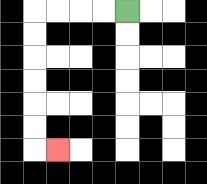{'start': '[5, 0]', 'end': '[2, 6]', 'path_directions': 'L,L,L,L,D,D,D,D,D,D,R', 'path_coordinates': '[[5, 0], [4, 0], [3, 0], [2, 0], [1, 0], [1, 1], [1, 2], [1, 3], [1, 4], [1, 5], [1, 6], [2, 6]]'}